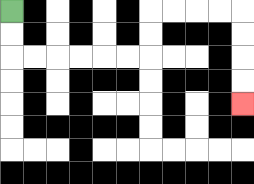{'start': '[0, 0]', 'end': '[10, 4]', 'path_directions': 'D,D,R,R,R,R,R,R,U,U,R,R,R,R,D,D,D,D', 'path_coordinates': '[[0, 0], [0, 1], [0, 2], [1, 2], [2, 2], [3, 2], [4, 2], [5, 2], [6, 2], [6, 1], [6, 0], [7, 0], [8, 0], [9, 0], [10, 0], [10, 1], [10, 2], [10, 3], [10, 4]]'}